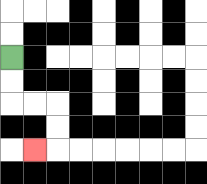{'start': '[0, 2]', 'end': '[1, 6]', 'path_directions': 'D,D,R,R,D,D,L', 'path_coordinates': '[[0, 2], [0, 3], [0, 4], [1, 4], [2, 4], [2, 5], [2, 6], [1, 6]]'}